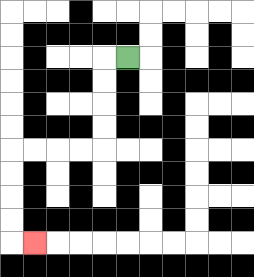{'start': '[5, 2]', 'end': '[1, 10]', 'path_directions': 'L,D,D,D,D,L,L,L,L,D,D,D,D,R', 'path_coordinates': '[[5, 2], [4, 2], [4, 3], [4, 4], [4, 5], [4, 6], [3, 6], [2, 6], [1, 6], [0, 6], [0, 7], [0, 8], [0, 9], [0, 10], [1, 10]]'}